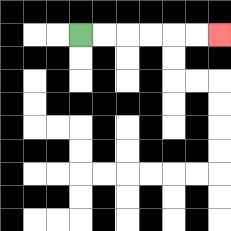{'start': '[3, 1]', 'end': '[9, 1]', 'path_directions': 'R,R,R,R,R,R', 'path_coordinates': '[[3, 1], [4, 1], [5, 1], [6, 1], [7, 1], [8, 1], [9, 1]]'}